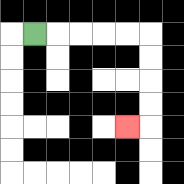{'start': '[1, 1]', 'end': '[5, 5]', 'path_directions': 'R,R,R,R,R,D,D,D,D,L', 'path_coordinates': '[[1, 1], [2, 1], [3, 1], [4, 1], [5, 1], [6, 1], [6, 2], [6, 3], [6, 4], [6, 5], [5, 5]]'}